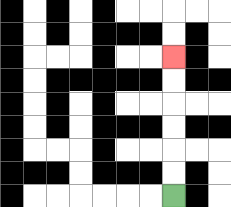{'start': '[7, 8]', 'end': '[7, 2]', 'path_directions': 'U,U,U,U,U,U', 'path_coordinates': '[[7, 8], [7, 7], [7, 6], [7, 5], [7, 4], [7, 3], [7, 2]]'}